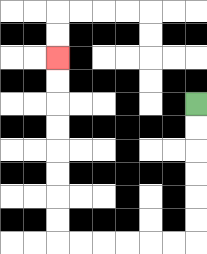{'start': '[8, 4]', 'end': '[2, 2]', 'path_directions': 'D,D,D,D,D,D,L,L,L,L,L,L,U,U,U,U,U,U,U,U', 'path_coordinates': '[[8, 4], [8, 5], [8, 6], [8, 7], [8, 8], [8, 9], [8, 10], [7, 10], [6, 10], [5, 10], [4, 10], [3, 10], [2, 10], [2, 9], [2, 8], [2, 7], [2, 6], [2, 5], [2, 4], [2, 3], [2, 2]]'}